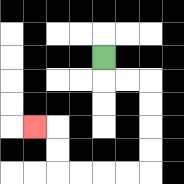{'start': '[4, 2]', 'end': '[1, 5]', 'path_directions': 'D,R,R,D,D,D,D,L,L,L,L,U,U,L', 'path_coordinates': '[[4, 2], [4, 3], [5, 3], [6, 3], [6, 4], [6, 5], [6, 6], [6, 7], [5, 7], [4, 7], [3, 7], [2, 7], [2, 6], [2, 5], [1, 5]]'}